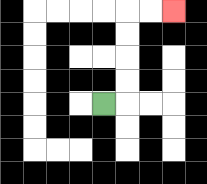{'start': '[4, 4]', 'end': '[7, 0]', 'path_directions': 'R,U,U,U,U,R,R', 'path_coordinates': '[[4, 4], [5, 4], [5, 3], [5, 2], [5, 1], [5, 0], [6, 0], [7, 0]]'}